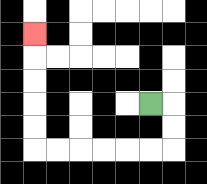{'start': '[6, 4]', 'end': '[1, 1]', 'path_directions': 'R,D,D,L,L,L,L,L,L,U,U,U,U,U', 'path_coordinates': '[[6, 4], [7, 4], [7, 5], [7, 6], [6, 6], [5, 6], [4, 6], [3, 6], [2, 6], [1, 6], [1, 5], [1, 4], [1, 3], [1, 2], [1, 1]]'}